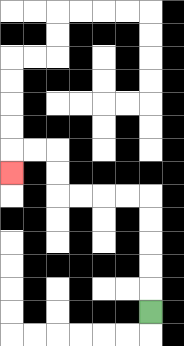{'start': '[6, 13]', 'end': '[0, 7]', 'path_directions': 'U,U,U,U,U,L,L,L,L,U,U,L,L,D', 'path_coordinates': '[[6, 13], [6, 12], [6, 11], [6, 10], [6, 9], [6, 8], [5, 8], [4, 8], [3, 8], [2, 8], [2, 7], [2, 6], [1, 6], [0, 6], [0, 7]]'}